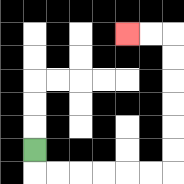{'start': '[1, 6]', 'end': '[5, 1]', 'path_directions': 'D,R,R,R,R,R,R,U,U,U,U,U,U,L,L', 'path_coordinates': '[[1, 6], [1, 7], [2, 7], [3, 7], [4, 7], [5, 7], [6, 7], [7, 7], [7, 6], [7, 5], [7, 4], [7, 3], [7, 2], [7, 1], [6, 1], [5, 1]]'}